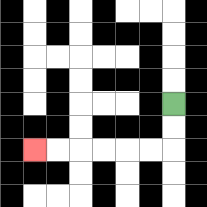{'start': '[7, 4]', 'end': '[1, 6]', 'path_directions': 'D,D,L,L,L,L,L,L', 'path_coordinates': '[[7, 4], [7, 5], [7, 6], [6, 6], [5, 6], [4, 6], [3, 6], [2, 6], [1, 6]]'}